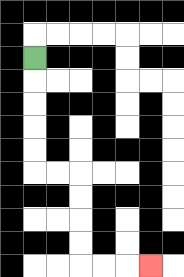{'start': '[1, 2]', 'end': '[6, 11]', 'path_directions': 'D,D,D,D,D,R,R,D,D,D,D,R,R,R', 'path_coordinates': '[[1, 2], [1, 3], [1, 4], [1, 5], [1, 6], [1, 7], [2, 7], [3, 7], [3, 8], [3, 9], [3, 10], [3, 11], [4, 11], [5, 11], [6, 11]]'}